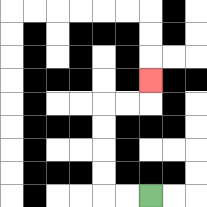{'start': '[6, 8]', 'end': '[6, 3]', 'path_directions': 'L,L,U,U,U,U,R,R,U', 'path_coordinates': '[[6, 8], [5, 8], [4, 8], [4, 7], [4, 6], [4, 5], [4, 4], [5, 4], [6, 4], [6, 3]]'}